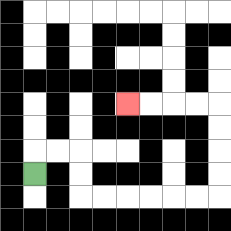{'start': '[1, 7]', 'end': '[5, 4]', 'path_directions': 'U,R,R,D,D,R,R,R,R,R,R,U,U,U,U,L,L,L,L', 'path_coordinates': '[[1, 7], [1, 6], [2, 6], [3, 6], [3, 7], [3, 8], [4, 8], [5, 8], [6, 8], [7, 8], [8, 8], [9, 8], [9, 7], [9, 6], [9, 5], [9, 4], [8, 4], [7, 4], [6, 4], [5, 4]]'}